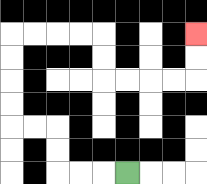{'start': '[5, 7]', 'end': '[8, 1]', 'path_directions': 'L,L,L,U,U,L,L,U,U,U,U,R,R,R,R,D,D,R,R,R,R,U,U', 'path_coordinates': '[[5, 7], [4, 7], [3, 7], [2, 7], [2, 6], [2, 5], [1, 5], [0, 5], [0, 4], [0, 3], [0, 2], [0, 1], [1, 1], [2, 1], [3, 1], [4, 1], [4, 2], [4, 3], [5, 3], [6, 3], [7, 3], [8, 3], [8, 2], [8, 1]]'}